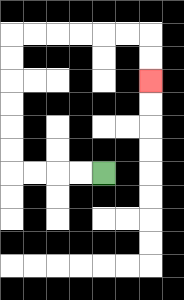{'start': '[4, 7]', 'end': '[6, 3]', 'path_directions': 'L,L,L,L,U,U,U,U,U,U,R,R,R,R,R,R,D,D', 'path_coordinates': '[[4, 7], [3, 7], [2, 7], [1, 7], [0, 7], [0, 6], [0, 5], [0, 4], [0, 3], [0, 2], [0, 1], [1, 1], [2, 1], [3, 1], [4, 1], [5, 1], [6, 1], [6, 2], [6, 3]]'}